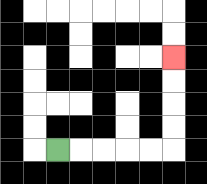{'start': '[2, 6]', 'end': '[7, 2]', 'path_directions': 'R,R,R,R,R,U,U,U,U', 'path_coordinates': '[[2, 6], [3, 6], [4, 6], [5, 6], [6, 6], [7, 6], [7, 5], [7, 4], [7, 3], [7, 2]]'}